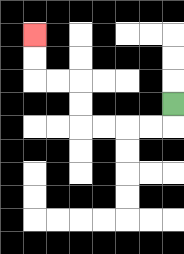{'start': '[7, 4]', 'end': '[1, 1]', 'path_directions': 'D,L,L,L,L,U,U,L,L,U,U', 'path_coordinates': '[[7, 4], [7, 5], [6, 5], [5, 5], [4, 5], [3, 5], [3, 4], [3, 3], [2, 3], [1, 3], [1, 2], [1, 1]]'}